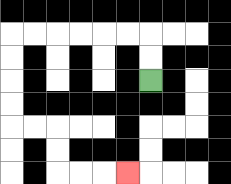{'start': '[6, 3]', 'end': '[5, 7]', 'path_directions': 'U,U,L,L,L,L,L,L,D,D,D,D,R,R,D,D,R,R,R', 'path_coordinates': '[[6, 3], [6, 2], [6, 1], [5, 1], [4, 1], [3, 1], [2, 1], [1, 1], [0, 1], [0, 2], [0, 3], [0, 4], [0, 5], [1, 5], [2, 5], [2, 6], [2, 7], [3, 7], [4, 7], [5, 7]]'}